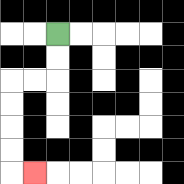{'start': '[2, 1]', 'end': '[1, 7]', 'path_directions': 'D,D,L,L,D,D,D,D,R', 'path_coordinates': '[[2, 1], [2, 2], [2, 3], [1, 3], [0, 3], [0, 4], [0, 5], [0, 6], [0, 7], [1, 7]]'}